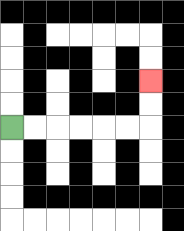{'start': '[0, 5]', 'end': '[6, 3]', 'path_directions': 'R,R,R,R,R,R,U,U', 'path_coordinates': '[[0, 5], [1, 5], [2, 5], [3, 5], [4, 5], [5, 5], [6, 5], [6, 4], [6, 3]]'}